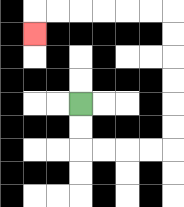{'start': '[3, 4]', 'end': '[1, 1]', 'path_directions': 'D,D,R,R,R,R,U,U,U,U,U,U,L,L,L,L,L,L,D', 'path_coordinates': '[[3, 4], [3, 5], [3, 6], [4, 6], [5, 6], [6, 6], [7, 6], [7, 5], [7, 4], [7, 3], [7, 2], [7, 1], [7, 0], [6, 0], [5, 0], [4, 0], [3, 0], [2, 0], [1, 0], [1, 1]]'}